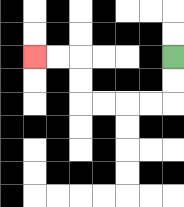{'start': '[7, 2]', 'end': '[1, 2]', 'path_directions': 'D,D,L,L,L,L,U,U,L,L', 'path_coordinates': '[[7, 2], [7, 3], [7, 4], [6, 4], [5, 4], [4, 4], [3, 4], [3, 3], [3, 2], [2, 2], [1, 2]]'}